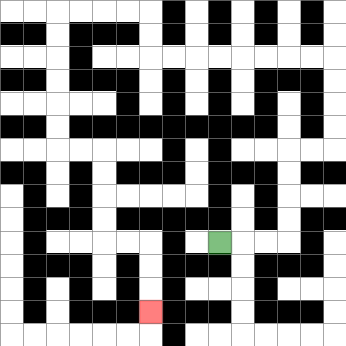{'start': '[9, 10]', 'end': '[6, 13]', 'path_directions': 'R,R,R,U,U,U,U,R,R,U,U,U,U,L,L,L,L,L,L,L,L,U,U,L,L,L,L,D,D,D,D,D,D,R,R,D,D,D,D,R,R,D,D,D', 'path_coordinates': '[[9, 10], [10, 10], [11, 10], [12, 10], [12, 9], [12, 8], [12, 7], [12, 6], [13, 6], [14, 6], [14, 5], [14, 4], [14, 3], [14, 2], [13, 2], [12, 2], [11, 2], [10, 2], [9, 2], [8, 2], [7, 2], [6, 2], [6, 1], [6, 0], [5, 0], [4, 0], [3, 0], [2, 0], [2, 1], [2, 2], [2, 3], [2, 4], [2, 5], [2, 6], [3, 6], [4, 6], [4, 7], [4, 8], [4, 9], [4, 10], [5, 10], [6, 10], [6, 11], [6, 12], [6, 13]]'}